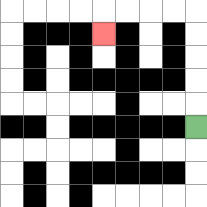{'start': '[8, 5]', 'end': '[4, 1]', 'path_directions': 'U,U,U,U,U,L,L,L,L,D', 'path_coordinates': '[[8, 5], [8, 4], [8, 3], [8, 2], [8, 1], [8, 0], [7, 0], [6, 0], [5, 0], [4, 0], [4, 1]]'}